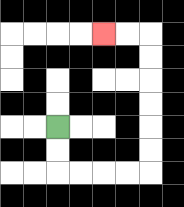{'start': '[2, 5]', 'end': '[4, 1]', 'path_directions': 'D,D,R,R,R,R,U,U,U,U,U,U,L,L', 'path_coordinates': '[[2, 5], [2, 6], [2, 7], [3, 7], [4, 7], [5, 7], [6, 7], [6, 6], [6, 5], [6, 4], [6, 3], [6, 2], [6, 1], [5, 1], [4, 1]]'}